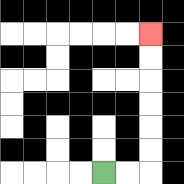{'start': '[4, 7]', 'end': '[6, 1]', 'path_directions': 'R,R,U,U,U,U,U,U', 'path_coordinates': '[[4, 7], [5, 7], [6, 7], [6, 6], [6, 5], [6, 4], [6, 3], [6, 2], [6, 1]]'}